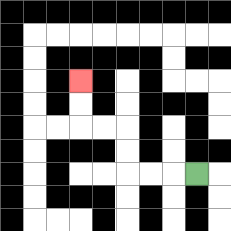{'start': '[8, 7]', 'end': '[3, 3]', 'path_directions': 'L,L,L,U,U,L,L,U,U', 'path_coordinates': '[[8, 7], [7, 7], [6, 7], [5, 7], [5, 6], [5, 5], [4, 5], [3, 5], [3, 4], [3, 3]]'}